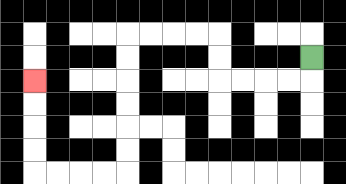{'start': '[13, 2]', 'end': '[1, 3]', 'path_directions': 'D,L,L,L,L,U,U,L,L,L,L,D,D,D,D,D,D,L,L,L,L,U,U,U,U', 'path_coordinates': '[[13, 2], [13, 3], [12, 3], [11, 3], [10, 3], [9, 3], [9, 2], [9, 1], [8, 1], [7, 1], [6, 1], [5, 1], [5, 2], [5, 3], [5, 4], [5, 5], [5, 6], [5, 7], [4, 7], [3, 7], [2, 7], [1, 7], [1, 6], [1, 5], [1, 4], [1, 3]]'}